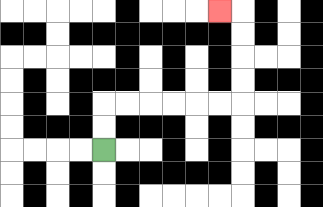{'start': '[4, 6]', 'end': '[9, 0]', 'path_directions': 'U,U,R,R,R,R,R,R,U,U,U,U,L', 'path_coordinates': '[[4, 6], [4, 5], [4, 4], [5, 4], [6, 4], [7, 4], [8, 4], [9, 4], [10, 4], [10, 3], [10, 2], [10, 1], [10, 0], [9, 0]]'}